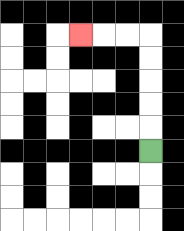{'start': '[6, 6]', 'end': '[3, 1]', 'path_directions': 'U,U,U,U,U,L,L,L', 'path_coordinates': '[[6, 6], [6, 5], [6, 4], [6, 3], [6, 2], [6, 1], [5, 1], [4, 1], [3, 1]]'}